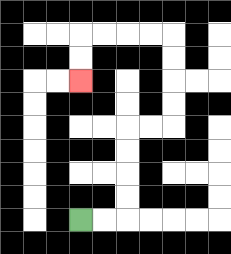{'start': '[3, 9]', 'end': '[3, 3]', 'path_directions': 'R,R,U,U,U,U,R,R,U,U,U,U,L,L,L,L,D,D', 'path_coordinates': '[[3, 9], [4, 9], [5, 9], [5, 8], [5, 7], [5, 6], [5, 5], [6, 5], [7, 5], [7, 4], [7, 3], [7, 2], [7, 1], [6, 1], [5, 1], [4, 1], [3, 1], [3, 2], [3, 3]]'}